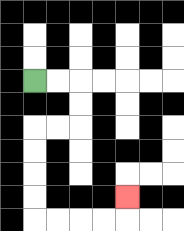{'start': '[1, 3]', 'end': '[5, 8]', 'path_directions': 'R,R,D,D,L,L,D,D,D,D,R,R,R,R,U', 'path_coordinates': '[[1, 3], [2, 3], [3, 3], [3, 4], [3, 5], [2, 5], [1, 5], [1, 6], [1, 7], [1, 8], [1, 9], [2, 9], [3, 9], [4, 9], [5, 9], [5, 8]]'}